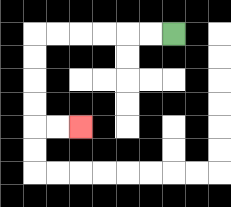{'start': '[7, 1]', 'end': '[3, 5]', 'path_directions': 'L,L,L,L,L,L,D,D,D,D,R,R', 'path_coordinates': '[[7, 1], [6, 1], [5, 1], [4, 1], [3, 1], [2, 1], [1, 1], [1, 2], [1, 3], [1, 4], [1, 5], [2, 5], [3, 5]]'}